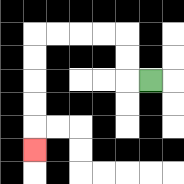{'start': '[6, 3]', 'end': '[1, 6]', 'path_directions': 'L,U,U,L,L,L,L,D,D,D,D,D', 'path_coordinates': '[[6, 3], [5, 3], [5, 2], [5, 1], [4, 1], [3, 1], [2, 1], [1, 1], [1, 2], [1, 3], [1, 4], [1, 5], [1, 6]]'}